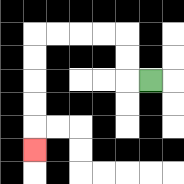{'start': '[6, 3]', 'end': '[1, 6]', 'path_directions': 'L,U,U,L,L,L,L,D,D,D,D,D', 'path_coordinates': '[[6, 3], [5, 3], [5, 2], [5, 1], [4, 1], [3, 1], [2, 1], [1, 1], [1, 2], [1, 3], [1, 4], [1, 5], [1, 6]]'}